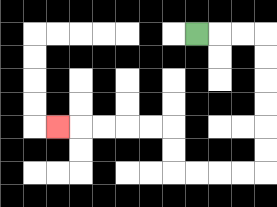{'start': '[8, 1]', 'end': '[2, 5]', 'path_directions': 'R,R,R,D,D,D,D,D,D,L,L,L,L,U,U,L,L,L,L,L', 'path_coordinates': '[[8, 1], [9, 1], [10, 1], [11, 1], [11, 2], [11, 3], [11, 4], [11, 5], [11, 6], [11, 7], [10, 7], [9, 7], [8, 7], [7, 7], [7, 6], [7, 5], [6, 5], [5, 5], [4, 5], [3, 5], [2, 5]]'}